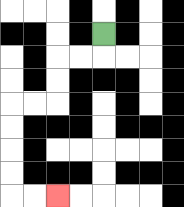{'start': '[4, 1]', 'end': '[2, 8]', 'path_directions': 'D,L,L,D,D,L,L,D,D,D,D,R,R', 'path_coordinates': '[[4, 1], [4, 2], [3, 2], [2, 2], [2, 3], [2, 4], [1, 4], [0, 4], [0, 5], [0, 6], [0, 7], [0, 8], [1, 8], [2, 8]]'}